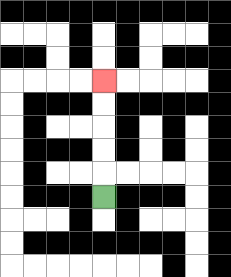{'start': '[4, 8]', 'end': '[4, 3]', 'path_directions': 'U,U,U,U,U', 'path_coordinates': '[[4, 8], [4, 7], [4, 6], [4, 5], [4, 4], [4, 3]]'}